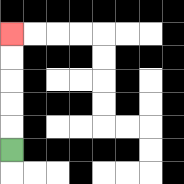{'start': '[0, 6]', 'end': '[0, 1]', 'path_directions': 'U,U,U,U,U', 'path_coordinates': '[[0, 6], [0, 5], [0, 4], [0, 3], [0, 2], [0, 1]]'}